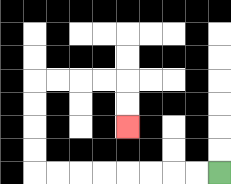{'start': '[9, 7]', 'end': '[5, 5]', 'path_directions': 'L,L,L,L,L,L,L,L,U,U,U,U,R,R,R,R,D,D', 'path_coordinates': '[[9, 7], [8, 7], [7, 7], [6, 7], [5, 7], [4, 7], [3, 7], [2, 7], [1, 7], [1, 6], [1, 5], [1, 4], [1, 3], [2, 3], [3, 3], [4, 3], [5, 3], [5, 4], [5, 5]]'}